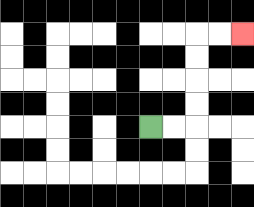{'start': '[6, 5]', 'end': '[10, 1]', 'path_directions': 'R,R,U,U,U,U,R,R', 'path_coordinates': '[[6, 5], [7, 5], [8, 5], [8, 4], [8, 3], [8, 2], [8, 1], [9, 1], [10, 1]]'}